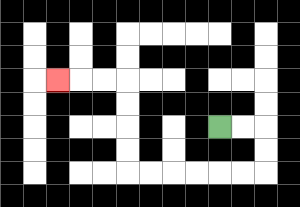{'start': '[9, 5]', 'end': '[2, 3]', 'path_directions': 'R,R,D,D,L,L,L,L,L,L,U,U,U,U,L,L,L', 'path_coordinates': '[[9, 5], [10, 5], [11, 5], [11, 6], [11, 7], [10, 7], [9, 7], [8, 7], [7, 7], [6, 7], [5, 7], [5, 6], [5, 5], [5, 4], [5, 3], [4, 3], [3, 3], [2, 3]]'}